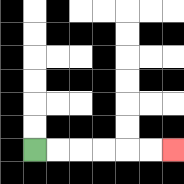{'start': '[1, 6]', 'end': '[7, 6]', 'path_directions': 'R,R,R,R,R,R', 'path_coordinates': '[[1, 6], [2, 6], [3, 6], [4, 6], [5, 6], [6, 6], [7, 6]]'}